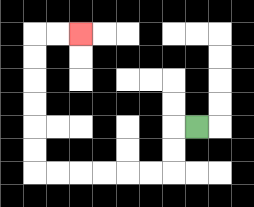{'start': '[8, 5]', 'end': '[3, 1]', 'path_directions': 'L,D,D,L,L,L,L,L,L,U,U,U,U,U,U,R,R', 'path_coordinates': '[[8, 5], [7, 5], [7, 6], [7, 7], [6, 7], [5, 7], [4, 7], [3, 7], [2, 7], [1, 7], [1, 6], [1, 5], [1, 4], [1, 3], [1, 2], [1, 1], [2, 1], [3, 1]]'}